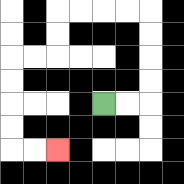{'start': '[4, 4]', 'end': '[2, 6]', 'path_directions': 'R,R,U,U,U,U,L,L,L,L,D,D,L,L,D,D,D,D,R,R', 'path_coordinates': '[[4, 4], [5, 4], [6, 4], [6, 3], [6, 2], [6, 1], [6, 0], [5, 0], [4, 0], [3, 0], [2, 0], [2, 1], [2, 2], [1, 2], [0, 2], [0, 3], [0, 4], [0, 5], [0, 6], [1, 6], [2, 6]]'}